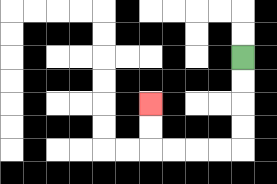{'start': '[10, 2]', 'end': '[6, 4]', 'path_directions': 'D,D,D,D,L,L,L,L,U,U', 'path_coordinates': '[[10, 2], [10, 3], [10, 4], [10, 5], [10, 6], [9, 6], [8, 6], [7, 6], [6, 6], [6, 5], [6, 4]]'}